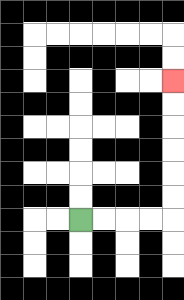{'start': '[3, 9]', 'end': '[7, 3]', 'path_directions': 'R,R,R,R,U,U,U,U,U,U', 'path_coordinates': '[[3, 9], [4, 9], [5, 9], [6, 9], [7, 9], [7, 8], [7, 7], [7, 6], [7, 5], [7, 4], [7, 3]]'}